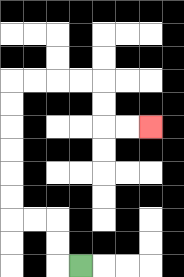{'start': '[3, 11]', 'end': '[6, 5]', 'path_directions': 'L,U,U,L,L,U,U,U,U,U,U,R,R,R,R,D,D,R,R', 'path_coordinates': '[[3, 11], [2, 11], [2, 10], [2, 9], [1, 9], [0, 9], [0, 8], [0, 7], [0, 6], [0, 5], [0, 4], [0, 3], [1, 3], [2, 3], [3, 3], [4, 3], [4, 4], [4, 5], [5, 5], [6, 5]]'}